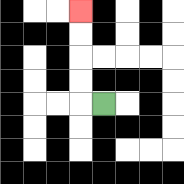{'start': '[4, 4]', 'end': '[3, 0]', 'path_directions': 'L,U,U,U,U', 'path_coordinates': '[[4, 4], [3, 4], [3, 3], [3, 2], [3, 1], [3, 0]]'}